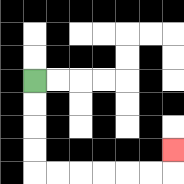{'start': '[1, 3]', 'end': '[7, 6]', 'path_directions': 'D,D,D,D,R,R,R,R,R,R,U', 'path_coordinates': '[[1, 3], [1, 4], [1, 5], [1, 6], [1, 7], [2, 7], [3, 7], [4, 7], [5, 7], [6, 7], [7, 7], [7, 6]]'}